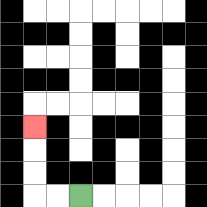{'start': '[3, 8]', 'end': '[1, 5]', 'path_directions': 'L,L,U,U,U', 'path_coordinates': '[[3, 8], [2, 8], [1, 8], [1, 7], [1, 6], [1, 5]]'}